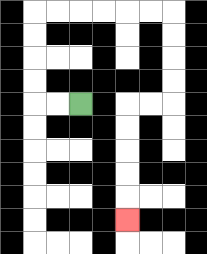{'start': '[3, 4]', 'end': '[5, 9]', 'path_directions': 'L,L,U,U,U,U,R,R,R,R,R,R,D,D,D,D,L,L,D,D,D,D,D', 'path_coordinates': '[[3, 4], [2, 4], [1, 4], [1, 3], [1, 2], [1, 1], [1, 0], [2, 0], [3, 0], [4, 0], [5, 0], [6, 0], [7, 0], [7, 1], [7, 2], [7, 3], [7, 4], [6, 4], [5, 4], [5, 5], [5, 6], [5, 7], [5, 8], [5, 9]]'}